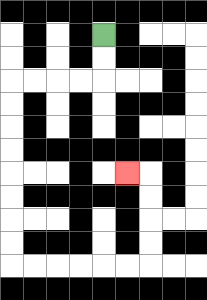{'start': '[4, 1]', 'end': '[5, 7]', 'path_directions': 'D,D,L,L,L,L,D,D,D,D,D,D,D,D,R,R,R,R,R,R,U,U,U,U,L', 'path_coordinates': '[[4, 1], [4, 2], [4, 3], [3, 3], [2, 3], [1, 3], [0, 3], [0, 4], [0, 5], [0, 6], [0, 7], [0, 8], [0, 9], [0, 10], [0, 11], [1, 11], [2, 11], [3, 11], [4, 11], [5, 11], [6, 11], [6, 10], [6, 9], [6, 8], [6, 7], [5, 7]]'}